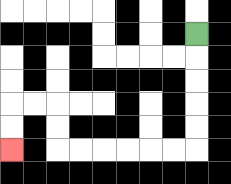{'start': '[8, 1]', 'end': '[0, 6]', 'path_directions': 'D,D,D,D,D,L,L,L,L,L,L,U,U,L,L,D,D', 'path_coordinates': '[[8, 1], [8, 2], [8, 3], [8, 4], [8, 5], [8, 6], [7, 6], [6, 6], [5, 6], [4, 6], [3, 6], [2, 6], [2, 5], [2, 4], [1, 4], [0, 4], [0, 5], [0, 6]]'}